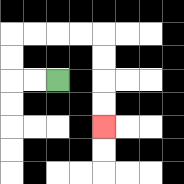{'start': '[2, 3]', 'end': '[4, 5]', 'path_directions': 'L,L,U,U,R,R,R,R,D,D,D,D', 'path_coordinates': '[[2, 3], [1, 3], [0, 3], [0, 2], [0, 1], [1, 1], [2, 1], [3, 1], [4, 1], [4, 2], [4, 3], [4, 4], [4, 5]]'}